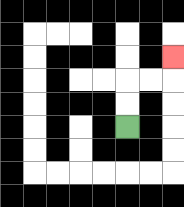{'start': '[5, 5]', 'end': '[7, 2]', 'path_directions': 'U,U,R,R,U', 'path_coordinates': '[[5, 5], [5, 4], [5, 3], [6, 3], [7, 3], [7, 2]]'}